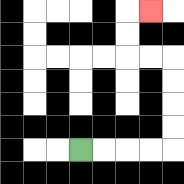{'start': '[3, 6]', 'end': '[6, 0]', 'path_directions': 'R,R,R,R,U,U,U,U,L,L,U,U,R', 'path_coordinates': '[[3, 6], [4, 6], [5, 6], [6, 6], [7, 6], [7, 5], [7, 4], [7, 3], [7, 2], [6, 2], [5, 2], [5, 1], [5, 0], [6, 0]]'}